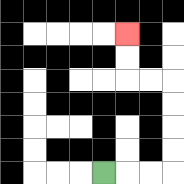{'start': '[4, 7]', 'end': '[5, 1]', 'path_directions': 'R,R,R,U,U,U,U,L,L,U,U', 'path_coordinates': '[[4, 7], [5, 7], [6, 7], [7, 7], [7, 6], [7, 5], [7, 4], [7, 3], [6, 3], [5, 3], [5, 2], [5, 1]]'}